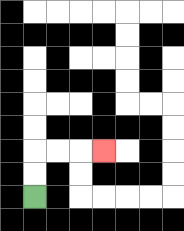{'start': '[1, 8]', 'end': '[4, 6]', 'path_directions': 'U,U,R,R,R', 'path_coordinates': '[[1, 8], [1, 7], [1, 6], [2, 6], [3, 6], [4, 6]]'}